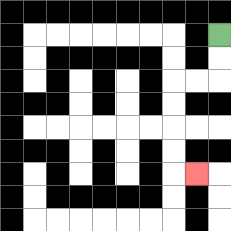{'start': '[9, 1]', 'end': '[8, 7]', 'path_directions': 'D,D,L,L,D,D,D,D,R', 'path_coordinates': '[[9, 1], [9, 2], [9, 3], [8, 3], [7, 3], [7, 4], [7, 5], [7, 6], [7, 7], [8, 7]]'}